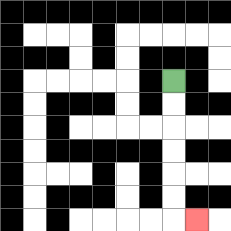{'start': '[7, 3]', 'end': '[8, 9]', 'path_directions': 'D,D,D,D,D,D,R', 'path_coordinates': '[[7, 3], [7, 4], [7, 5], [7, 6], [7, 7], [7, 8], [7, 9], [8, 9]]'}